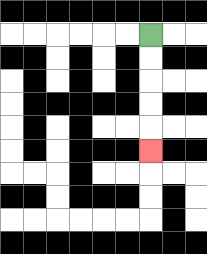{'start': '[6, 1]', 'end': '[6, 6]', 'path_directions': 'D,D,D,D,D', 'path_coordinates': '[[6, 1], [6, 2], [6, 3], [6, 4], [6, 5], [6, 6]]'}